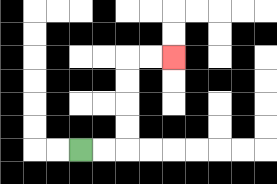{'start': '[3, 6]', 'end': '[7, 2]', 'path_directions': 'R,R,U,U,U,U,R,R', 'path_coordinates': '[[3, 6], [4, 6], [5, 6], [5, 5], [5, 4], [5, 3], [5, 2], [6, 2], [7, 2]]'}